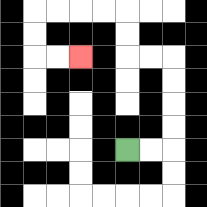{'start': '[5, 6]', 'end': '[3, 2]', 'path_directions': 'R,R,U,U,U,U,L,L,U,U,L,L,L,L,D,D,R,R', 'path_coordinates': '[[5, 6], [6, 6], [7, 6], [7, 5], [7, 4], [7, 3], [7, 2], [6, 2], [5, 2], [5, 1], [5, 0], [4, 0], [3, 0], [2, 0], [1, 0], [1, 1], [1, 2], [2, 2], [3, 2]]'}